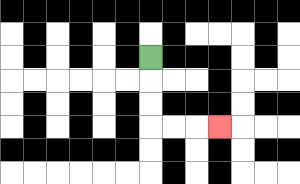{'start': '[6, 2]', 'end': '[9, 5]', 'path_directions': 'D,D,D,R,R,R', 'path_coordinates': '[[6, 2], [6, 3], [6, 4], [6, 5], [7, 5], [8, 5], [9, 5]]'}